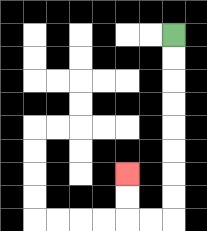{'start': '[7, 1]', 'end': '[5, 7]', 'path_directions': 'D,D,D,D,D,D,D,D,L,L,U,U', 'path_coordinates': '[[7, 1], [7, 2], [7, 3], [7, 4], [7, 5], [7, 6], [7, 7], [7, 8], [7, 9], [6, 9], [5, 9], [5, 8], [5, 7]]'}